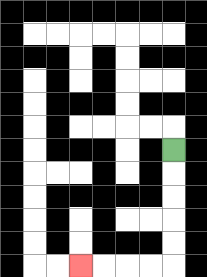{'start': '[7, 6]', 'end': '[3, 11]', 'path_directions': 'D,D,D,D,D,L,L,L,L', 'path_coordinates': '[[7, 6], [7, 7], [7, 8], [7, 9], [7, 10], [7, 11], [6, 11], [5, 11], [4, 11], [3, 11]]'}